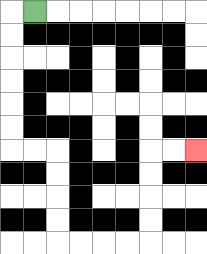{'start': '[1, 0]', 'end': '[8, 6]', 'path_directions': 'L,D,D,D,D,D,D,R,R,D,D,D,D,R,R,R,R,U,U,U,U,R,R', 'path_coordinates': '[[1, 0], [0, 0], [0, 1], [0, 2], [0, 3], [0, 4], [0, 5], [0, 6], [1, 6], [2, 6], [2, 7], [2, 8], [2, 9], [2, 10], [3, 10], [4, 10], [5, 10], [6, 10], [6, 9], [6, 8], [6, 7], [6, 6], [7, 6], [8, 6]]'}